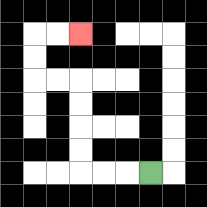{'start': '[6, 7]', 'end': '[3, 1]', 'path_directions': 'L,L,L,U,U,U,U,L,L,U,U,R,R', 'path_coordinates': '[[6, 7], [5, 7], [4, 7], [3, 7], [3, 6], [3, 5], [3, 4], [3, 3], [2, 3], [1, 3], [1, 2], [1, 1], [2, 1], [3, 1]]'}